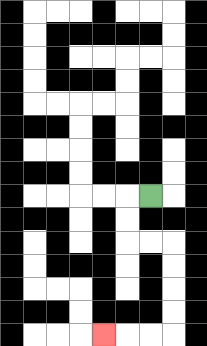{'start': '[6, 8]', 'end': '[4, 14]', 'path_directions': 'L,D,D,R,R,D,D,D,D,L,L,L', 'path_coordinates': '[[6, 8], [5, 8], [5, 9], [5, 10], [6, 10], [7, 10], [7, 11], [7, 12], [7, 13], [7, 14], [6, 14], [5, 14], [4, 14]]'}